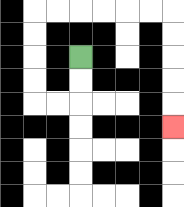{'start': '[3, 2]', 'end': '[7, 5]', 'path_directions': 'D,D,L,L,U,U,U,U,R,R,R,R,R,R,D,D,D,D,D', 'path_coordinates': '[[3, 2], [3, 3], [3, 4], [2, 4], [1, 4], [1, 3], [1, 2], [1, 1], [1, 0], [2, 0], [3, 0], [4, 0], [5, 0], [6, 0], [7, 0], [7, 1], [7, 2], [7, 3], [7, 4], [7, 5]]'}